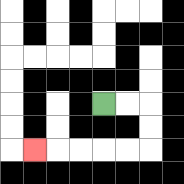{'start': '[4, 4]', 'end': '[1, 6]', 'path_directions': 'R,R,D,D,L,L,L,L,L', 'path_coordinates': '[[4, 4], [5, 4], [6, 4], [6, 5], [6, 6], [5, 6], [4, 6], [3, 6], [2, 6], [1, 6]]'}